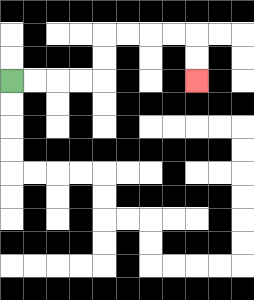{'start': '[0, 3]', 'end': '[8, 3]', 'path_directions': 'R,R,R,R,U,U,R,R,R,R,D,D', 'path_coordinates': '[[0, 3], [1, 3], [2, 3], [3, 3], [4, 3], [4, 2], [4, 1], [5, 1], [6, 1], [7, 1], [8, 1], [8, 2], [8, 3]]'}